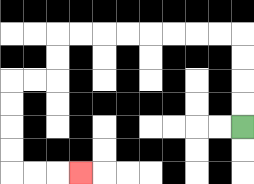{'start': '[10, 5]', 'end': '[3, 7]', 'path_directions': 'U,U,U,U,L,L,L,L,L,L,L,L,D,D,L,L,D,D,D,D,R,R,R', 'path_coordinates': '[[10, 5], [10, 4], [10, 3], [10, 2], [10, 1], [9, 1], [8, 1], [7, 1], [6, 1], [5, 1], [4, 1], [3, 1], [2, 1], [2, 2], [2, 3], [1, 3], [0, 3], [0, 4], [0, 5], [0, 6], [0, 7], [1, 7], [2, 7], [3, 7]]'}